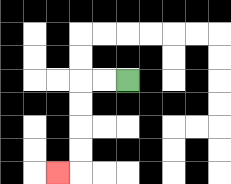{'start': '[5, 3]', 'end': '[2, 7]', 'path_directions': 'L,L,D,D,D,D,L', 'path_coordinates': '[[5, 3], [4, 3], [3, 3], [3, 4], [3, 5], [3, 6], [3, 7], [2, 7]]'}